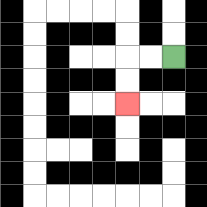{'start': '[7, 2]', 'end': '[5, 4]', 'path_directions': 'L,L,D,D', 'path_coordinates': '[[7, 2], [6, 2], [5, 2], [5, 3], [5, 4]]'}